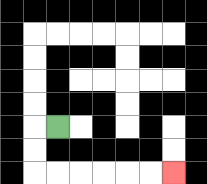{'start': '[2, 5]', 'end': '[7, 7]', 'path_directions': 'L,D,D,R,R,R,R,R,R', 'path_coordinates': '[[2, 5], [1, 5], [1, 6], [1, 7], [2, 7], [3, 7], [4, 7], [5, 7], [6, 7], [7, 7]]'}